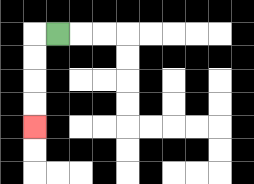{'start': '[2, 1]', 'end': '[1, 5]', 'path_directions': 'L,D,D,D,D', 'path_coordinates': '[[2, 1], [1, 1], [1, 2], [1, 3], [1, 4], [1, 5]]'}